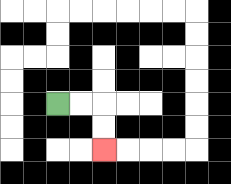{'start': '[2, 4]', 'end': '[4, 6]', 'path_directions': 'R,R,D,D', 'path_coordinates': '[[2, 4], [3, 4], [4, 4], [4, 5], [4, 6]]'}